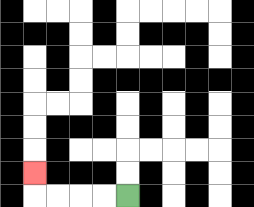{'start': '[5, 8]', 'end': '[1, 7]', 'path_directions': 'L,L,L,L,U', 'path_coordinates': '[[5, 8], [4, 8], [3, 8], [2, 8], [1, 8], [1, 7]]'}